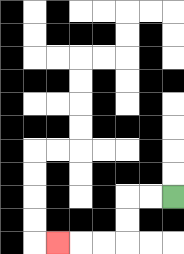{'start': '[7, 8]', 'end': '[2, 10]', 'path_directions': 'L,L,D,D,L,L,L', 'path_coordinates': '[[7, 8], [6, 8], [5, 8], [5, 9], [5, 10], [4, 10], [3, 10], [2, 10]]'}